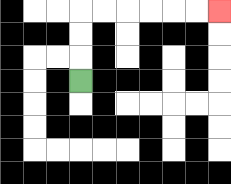{'start': '[3, 3]', 'end': '[9, 0]', 'path_directions': 'U,U,U,R,R,R,R,R,R', 'path_coordinates': '[[3, 3], [3, 2], [3, 1], [3, 0], [4, 0], [5, 0], [6, 0], [7, 0], [8, 0], [9, 0]]'}